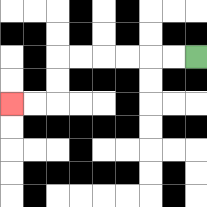{'start': '[8, 2]', 'end': '[0, 4]', 'path_directions': 'L,L,L,L,L,L,D,D,L,L', 'path_coordinates': '[[8, 2], [7, 2], [6, 2], [5, 2], [4, 2], [3, 2], [2, 2], [2, 3], [2, 4], [1, 4], [0, 4]]'}